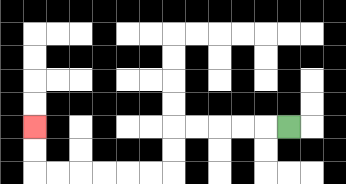{'start': '[12, 5]', 'end': '[1, 5]', 'path_directions': 'L,L,L,L,L,D,D,L,L,L,L,L,L,U,U', 'path_coordinates': '[[12, 5], [11, 5], [10, 5], [9, 5], [8, 5], [7, 5], [7, 6], [7, 7], [6, 7], [5, 7], [4, 7], [3, 7], [2, 7], [1, 7], [1, 6], [1, 5]]'}